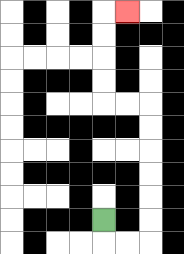{'start': '[4, 9]', 'end': '[5, 0]', 'path_directions': 'D,R,R,U,U,U,U,U,U,L,L,U,U,U,U,R', 'path_coordinates': '[[4, 9], [4, 10], [5, 10], [6, 10], [6, 9], [6, 8], [6, 7], [6, 6], [6, 5], [6, 4], [5, 4], [4, 4], [4, 3], [4, 2], [4, 1], [4, 0], [5, 0]]'}